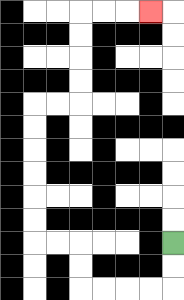{'start': '[7, 10]', 'end': '[6, 0]', 'path_directions': 'D,D,L,L,L,L,U,U,L,L,U,U,U,U,U,U,R,R,U,U,U,U,R,R,R', 'path_coordinates': '[[7, 10], [7, 11], [7, 12], [6, 12], [5, 12], [4, 12], [3, 12], [3, 11], [3, 10], [2, 10], [1, 10], [1, 9], [1, 8], [1, 7], [1, 6], [1, 5], [1, 4], [2, 4], [3, 4], [3, 3], [3, 2], [3, 1], [3, 0], [4, 0], [5, 0], [6, 0]]'}